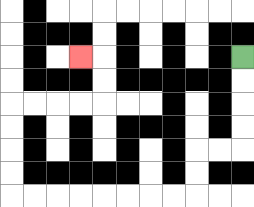{'start': '[10, 2]', 'end': '[3, 2]', 'path_directions': 'D,D,D,D,L,L,D,D,L,L,L,L,L,L,L,L,U,U,U,U,R,R,R,R,U,U,L', 'path_coordinates': '[[10, 2], [10, 3], [10, 4], [10, 5], [10, 6], [9, 6], [8, 6], [8, 7], [8, 8], [7, 8], [6, 8], [5, 8], [4, 8], [3, 8], [2, 8], [1, 8], [0, 8], [0, 7], [0, 6], [0, 5], [0, 4], [1, 4], [2, 4], [3, 4], [4, 4], [4, 3], [4, 2], [3, 2]]'}